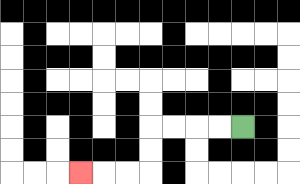{'start': '[10, 5]', 'end': '[3, 7]', 'path_directions': 'L,L,L,L,D,D,L,L,L', 'path_coordinates': '[[10, 5], [9, 5], [8, 5], [7, 5], [6, 5], [6, 6], [6, 7], [5, 7], [4, 7], [3, 7]]'}